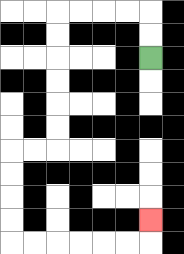{'start': '[6, 2]', 'end': '[6, 9]', 'path_directions': 'U,U,L,L,L,L,D,D,D,D,D,D,L,L,D,D,D,D,R,R,R,R,R,R,U', 'path_coordinates': '[[6, 2], [6, 1], [6, 0], [5, 0], [4, 0], [3, 0], [2, 0], [2, 1], [2, 2], [2, 3], [2, 4], [2, 5], [2, 6], [1, 6], [0, 6], [0, 7], [0, 8], [0, 9], [0, 10], [1, 10], [2, 10], [3, 10], [4, 10], [5, 10], [6, 10], [6, 9]]'}